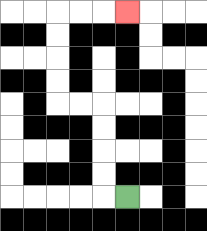{'start': '[5, 8]', 'end': '[5, 0]', 'path_directions': 'L,U,U,U,U,L,L,U,U,U,U,R,R,R', 'path_coordinates': '[[5, 8], [4, 8], [4, 7], [4, 6], [4, 5], [4, 4], [3, 4], [2, 4], [2, 3], [2, 2], [2, 1], [2, 0], [3, 0], [4, 0], [5, 0]]'}